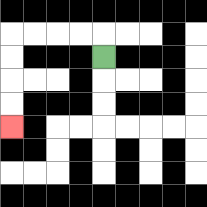{'start': '[4, 2]', 'end': '[0, 5]', 'path_directions': 'U,L,L,L,L,D,D,D,D', 'path_coordinates': '[[4, 2], [4, 1], [3, 1], [2, 1], [1, 1], [0, 1], [0, 2], [0, 3], [0, 4], [0, 5]]'}